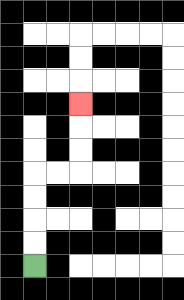{'start': '[1, 11]', 'end': '[3, 4]', 'path_directions': 'U,U,U,U,R,R,U,U,U', 'path_coordinates': '[[1, 11], [1, 10], [1, 9], [1, 8], [1, 7], [2, 7], [3, 7], [3, 6], [3, 5], [3, 4]]'}